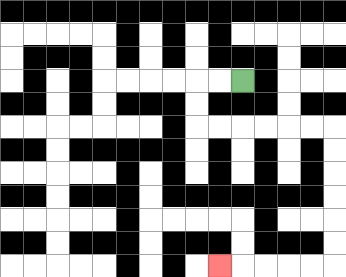{'start': '[10, 3]', 'end': '[9, 11]', 'path_directions': 'L,L,D,D,R,R,R,R,R,R,D,D,D,D,D,D,L,L,L,L,L', 'path_coordinates': '[[10, 3], [9, 3], [8, 3], [8, 4], [8, 5], [9, 5], [10, 5], [11, 5], [12, 5], [13, 5], [14, 5], [14, 6], [14, 7], [14, 8], [14, 9], [14, 10], [14, 11], [13, 11], [12, 11], [11, 11], [10, 11], [9, 11]]'}